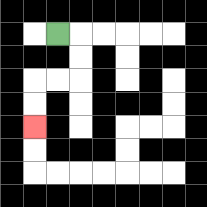{'start': '[2, 1]', 'end': '[1, 5]', 'path_directions': 'R,D,D,L,L,D,D', 'path_coordinates': '[[2, 1], [3, 1], [3, 2], [3, 3], [2, 3], [1, 3], [1, 4], [1, 5]]'}